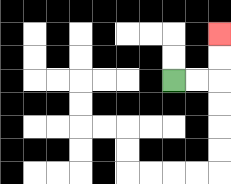{'start': '[7, 3]', 'end': '[9, 1]', 'path_directions': 'R,R,U,U', 'path_coordinates': '[[7, 3], [8, 3], [9, 3], [9, 2], [9, 1]]'}